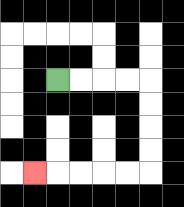{'start': '[2, 3]', 'end': '[1, 7]', 'path_directions': 'R,R,R,R,D,D,D,D,L,L,L,L,L', 'path_coordinates': '[[2, 3], [3, 3], [4, 3], [5, 3], [6, 3], [6, 4], [6, 5], [6, 6], [6, 7], [5, 7], [4, 7], [3, 7], [2, 7], [1, 7]]'}